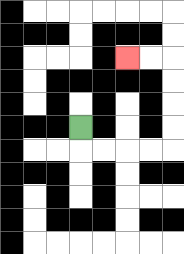{'start': '[3, 5]', 'end': '[5, 2]', 'path_directions': 'D,R,R,R,R,U,U,U,U,L,L', 'path_coordinates': '[[3, 5], [3, 6], [4, 6], [5, 6], [6, 6], [7, 6], [7, 5], [7, 4], [7, 3], [7, 2], [6, 2], [5, 2]]'}